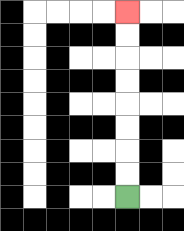{'start': '[5, 8]', 'end': '[5, 0]', 'path_directions': 'U,U,U,U,U,U,U,U', 'path_coordinates': '[[5, 8], [5, 7], [5, 6], [5, 5], [5, 4], [5, 3], [5, 2], [5, 1], [5, 0]]'}